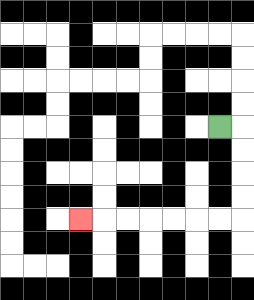{'start': '[9, 5]', 'end': '[3, 9]', 'path_directions': 'R,D,D,D,D,L,L,L,L,L,L,L', 'path_coordinates': '[[9, 5], [10, 5], [10, 6], [10, 7], [10, 8], [10, 9], [9, 9], [8, 9], [7, 9], [6, 9], [5, 9], [4, 9], [3, 9]]'}